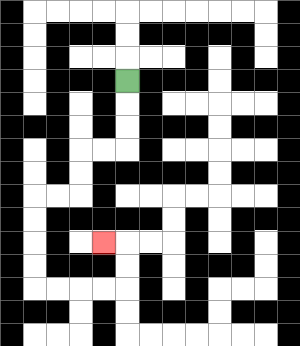{'start': '[5, 3]', 'end': '[4, 10]', 'path_directions': 'D,D,D,L,L,D,D,L,L,D,D,D,D,R,R,R,R,U,U,L', 'path_coordinates': '[[5, 3], [5, 4], [5, 5], [5, 6], [4, 6], [3, 6], [3, 7], [3, 8], [2, 8], [1, 8], [1, 9], [1, 10], [1, 11], [1, 12], [2, 12], [3, 12], [4, 12], [5, 12], [5, 11], [5, 10], [4, 10]]'}